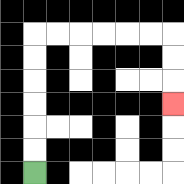{'start': '[1, 7]', 'end': '[7, 4]', 'path_directions': 'U,U,U,U,U,U,R,R,R,R,R,R,D,D,D', 'path_coordinates': '[[1, 7], [1, 6], [1, 5], [1, 4], [1, 3], [1, 2], [1, 1], [2, 1], [3, 1], [4, 1], [5, 1], [6, 1], [7, 1], [7, 2], [7, 3], [7, 4]]'}